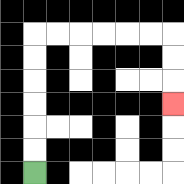{'start': '[1, 7]', 'end': '[7, 4]', 'path_directions': 'U,U,U,U,U,U,R,R,R,R,R,R,D,D,D', 'path_coordinates': '[[1, 7], [1, 6], [1, 5], [1, 4], [1, 3], [1, 2], [1, 1], [2, 1], [3, 1], [4, 1], [5, 1], [6, 1], [7, 1], [7, 2], [7, 3], [7, 4]]'}